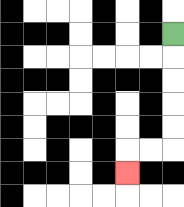{'start': '[7, 1]', 'end': '[5, 7]', 'path_directions': 'D,D,D,D,D,L,L,D', 'path_coordinates': '[[7, 1], [7, 2], [7, 3], [7, 4], [7, 5], [7, 6], [6, 6], [5, 6], [5, 7]]'}